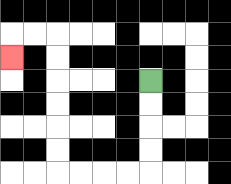{'start': '[6, 3]', 'end': '[0, 2]', 'path_directions': 'D,D,D,D,L,L,L,L,U,U,U,U,U,U,L,L,D', 'path_coordinates': '[[6, 3], [6, 4], [6, 5], [6, 6], [6, 7], [5, 7], [4, 7], [3, 7], [2, 7], [2, 6], [2, 5], [2, 4], [2, 3], [2, 2], [2, 1], [1, 1], [0, 1], [0, 2]]'}